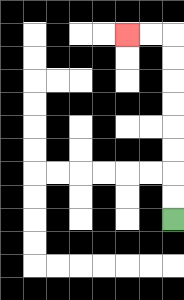{'start': '[7, 9]', 'end': '[5, 1]', 'path_directions': 'U,U,U,U,U,U,U,U,L,L', 'path_coordinates': '[[7, 9], [7, 8], [7, 7], [7, 6], [7, 5], [7, 4], [7, 3], [7, 2], [7, 1], [6, 1], [5, 1]]'}